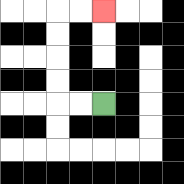{'start': '[4, 4]', 'end': '[4, 0]', 'path_directions': 'L,L,U,U,U,U,R,R', 'path_coordinates': '[[4, 4], [3, 4], [2, 4], [2, 3], [2, 2], [2, 1], [2, 0], [3, 0], [4, 0]]'}